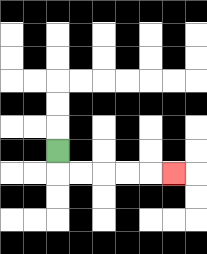{'start': '[2, 6]', 'end': '[7, 7]', 'path_directions': 'D,R,R,R,R,R', 'path_coordinates': '[[2, 6], [2, 7], [3, 7], [4, 7], [5, 7], [6, 7], [7, 7]]'}